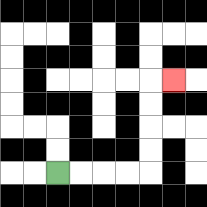{'start': '[2, 7]', 'end': '[7, 3]', 'path_directions': 'R,R,R,R,U,U,U,U,R', 'path_coordinates': '[[2, 7], [3, 7], [4, 7], [5, 7], [6, 7], [6, 6], [6, 5], [6, 4], [6, 3], [7, 3]]'}